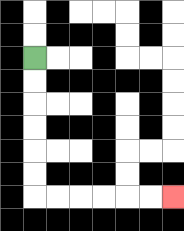{'start': '[1, 2]', 'end': '[7, 8]', 'path_directions': 'D,D,D,D,D,D,R,R,R,R,R,R', 'path_coordinates': '[[1, 2], [1, 3], [1, 4], [1, 5], [1, 6], [1, 7], [1, 8], [2, 8], [3, 8], [4, 8], [5, 8], [6, 8], [7, 8]]'}